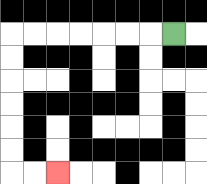{'start': '[7, 1]', 'end': '[2, 7]', 'path_directions': 'L,L,L,L,L,L,L,D,D,D,D,D,D,R,R', 'path_coordinates': '[[7, 1], [6, 1], [5, 1], [4, 1], [3, 1], [2, 1], [1, 1], [0, 1], [0, 2], [0, 3], [0, 4], [0, 5], [0, 6], [0, 7], [1, 7], [2, 7]]'}